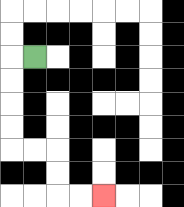{'start': '[1, 2]', 'end': '[4, 8]', 'path_directions': 'L,D,D,D,D,R,R,D,D,R,R', 'path_coordinates': '[[1, 2], [0, 2], [0, 3], [0, 4], [0, 5], [0, 6], [1, 6], [2, 6], [2, 7], [2, 8], [3, 8], [4, 8]]'}